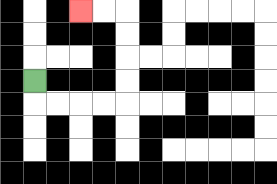{'start': '[1, 3]', 'end': '[3, 0]', 'path_directions': 'D,R,R,R,R,U,U,U,U,L,L', 'path_coordinates': '[[1, 3], [1, 4], [2, 4], [3, 4], [4, 4], [5, 4], [5, 3], [5, 2], [5, 1], [5, 0], [4, 0], [3, 0]]'}